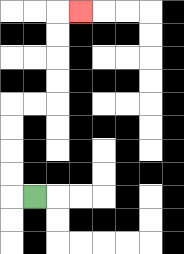{'start': '[1, 8]', 'end': '[3, 0]', 'path_directions': 'L,U,U,U,U,R,R,U,U,U,U,R', 'path_coordinates': '[[1, 8], [0, 8], [0, 7], [0, 6], [0, 5], [0, 4], [1, 4], [2, 4], [2, 3], [2, 2], [2, 1], [2, 0], [3, 0]]'}